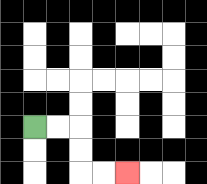{'start': '[1, 5]', 'end': '[5, 7]', 'path_directions': 'R,R,D,D,R,R', 'path_coordinates': '[[1, 5], [2, 5], [3, 5], [3, 6], [3, 7], [4, 7], [5, 7]]'}